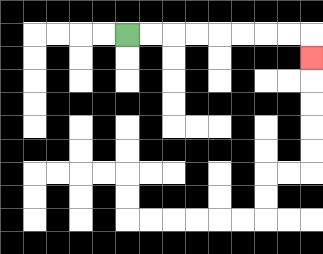{'start': '[5, 1]', 'end': '[13, 2]', 'path_directions': 'R,R,R,R,R,R,R,R,D', 'path_coordinates': '[[5, 1], [6, 1], [7, 1], [8, 1], [9, 1], [10, 1], [11, 1], [12, 1], [13, 1], [13, 2]]'}